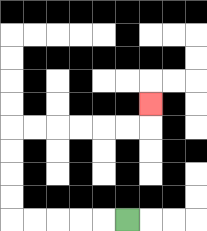{'start': '[5, 9]', 'end': '[6, 4]', 'path_directions': 'L,L,L,L,L,U,U,U,U,R,R,R,R,R,R,U', 'path_coordinates': '[[5, 9], [4, 9], [3, 9], [2, 9], [1, 9], [0, 9], [0, 8], [0, 7], [0, 6], [0, 5], [1, 5], [2, 5], [3, 5], [4, 5], [5, 5], [6, 5], [6, 4]]'}